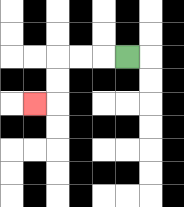{'start': '[5, 2]', 'end': '[1, 4]', 'path_directions': 'L,L,L,D,D,L', 'path_coordinates': '[[5, 2], [4, 2], [3, 2], [2, 2], [2, 3], [2, 4], [1, 4]]'}